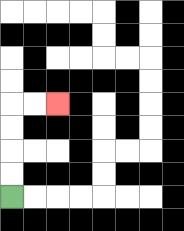{'start': '[0, 8]', 'end': '[2, 4]', 'path_directions': 'U,U,U,U,R,R', 'path_coordinates': '[[0, 8], [0, 7], [0, 6], [0, 5], [0, 4], [1, 4], [2, 4]]'}